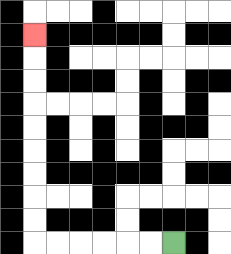{'start': '[7, 10]', 'end': '[1, 1]', 'path_directions': 'L,L,L,L,L,L,U,U,U,U,U,U,U,U,U', 'path_coordinates': '[[7, 10], [6, 10], [5, 10], [4, 10], [3, 10], [2, 10], [1, 10], [1, 9], [1, 8], [1, 7], [1, 6], [1, 5], [1, 4], [1, 3], [1, 2], [1, 1]]'}